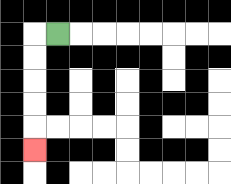{'start': '[2, 1]', 'end': '[1, 6]', 'path_directions': 'L,D,D,D,D,D', 'path_coordinates': '[[2, 1], [1, 1], [1, 2], [1, 3], [1, 4], [1, 5], [1, 6]]'}